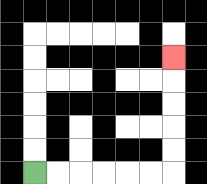{'start': '[1, 7]', 'end': '[7, 2]', 'path_directions': 'R,R,R,R,R,R,U,U,U,U,U', 'path_coordinates': '[[1, 7], [2, 7], [3, 7], [4, 7], [5, 7], [6, 7], [7, 7], [7, 6], [7, 5], [7, 4], [7, 3], [7, 2]]'}